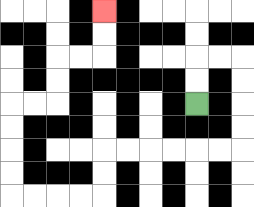{'start': '[8, 4]', 'end': '[4, 0]', 'path_directions': 'U,U,R,R,D,D,D,D,L,L,L,L,L,L,D,D,L,L,L,L,U,U,U,U,R,R,U,U,R,R,U,U', 'path_coordinates': '[[8, 4], [8, 3], [8, 2], [9, 2], [10, 2], [10, 3], [10, 4], [10, 5], [10, 6], [9, 6], [8, 6], [7, 6], [6, 6], [5, 6], [4, 6], [4, 7], [4, 8], [3, 8], [2, 8], [1, 8], [0, 8], [0, 7], [0, 6], [0, 5], [0, 4], [1, 4], [2, 4], [2, 3], [2, 2], [3, 2], [4, 2], [4, 1], [4, 0]]'}